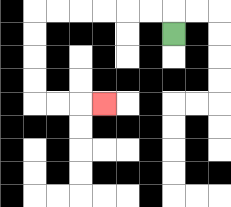{'start': '[7, 1]', 'end': '[4, 4]', 'path_directions': 'U,L,L,L,L,L,L,D,D,D,D,R,R,R', 'path_coordinates': '[[7, 1], [7, 0], [6, 0], [5, 0], [4, 0], [3, 0], [2, 0], [1, 0], [1, 1], [1, 2], [1, 3], [1, 4], [2, 4], [3, 4], [4, 4]]'}